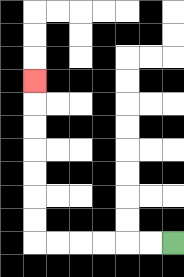{'start': '[7, 10]', 'end': '[1, 3]', 'path_directions': 'L,L,L,L,L,L,U,U,U,U,U,U,U', 'path_coordinates': '[[7, 10], [6, 10], [5, 10], [4, 10], [3, 10], [2, 10], [1, 10], [1, 9], [1, 8], [1, 7], [1, 6], [1, 5], [1, 4], [1, 3]]'}